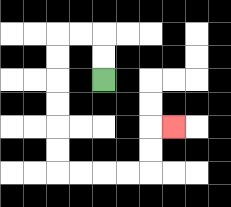{'start': '[4, 3]', 'end': '[7, 5]', 'path_directions': 'U,U,L,L,D,D,D,D,D,D,R,R,R,R,U,U,R', 'path_coordinates': '[[4, 3], [4, 2], [4, 1], [3, 1], [2, 1], [2, 2], [2, 3], [2, 4], [2, 5], [2, 6], [2, 7], [3, 7], [4, 7], [5, 7], [6, 7], [6, 6], [6, 5], [7, 5]]'}